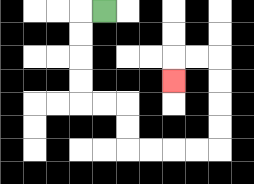{'start': '[4, 0]', 'end': '[7, 3]', 'path_directions': 'L,D,D,D,D,R,R,D,D,R,R,R,R,U,U,U,U,L,L,D', 'path_coordinates': '[[4, 0], [3, 0], [3, 1], [3, 2], [3, 3], [3, 4], [4, 4], [5, 4], [5, 5], [5, 6], [6, 6], [7, 6], [8, 6], [9, 6], [9, 5], [9, 4], [9, 3], [9, 2], [8, 2], [7, 2], [7, 3]]'}